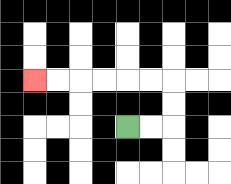{'start': '[5, 5]', 'end': '[1, 3]', 'path_directions': 'R,R,U,U,L,L,L,L,L,L', 'path_coordinates': '[[5, 5], [6, 5], [7, 5], [7, 4], [7, 3], [6, 3], [5, 3], [4, 3], [3, 3], [2, 3], [1, 3]]'}